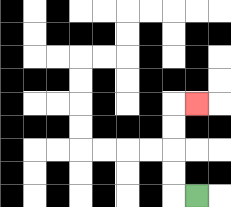{'start': '[8, 8]', 'end': '[8, 4]', 'path_directions': 'L,U,U,U,U,R', 'path_coordinates': '[[8, 8], [7, 8], [7, 7], [7, 6], [7, 5], [7, 4], [8, 4]]'}